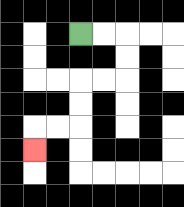{'start': '[3, 1]', 'end': '[1, 6]', 'path_directions': 'R,R,D,D,L,L,D,D,L,L,D', 'path_coordinates': '[[3, 1], [4, 1], [5, 1], [5, 2], [5, 3], [4, 3], [3, 3], [3, 4], [3, 5], [2, 5], [1, 5], [1, 6]]'}